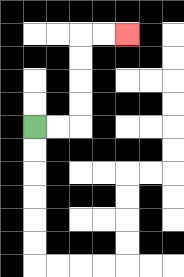{'start': '[1, 5]', 'end': '[5, 1]', 'path_directions': 'R,R,U,U,U,U,R,R', 'path_coordinates': '[[1, 5], [2, 5], [3, 5], [3, 4], [3, 3], [3, 2], [3, 1], [4, 1], [5, 1]]'}